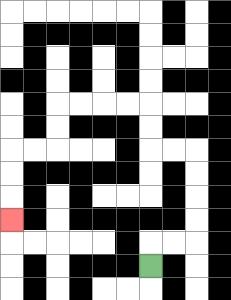{'start': '[6, 11]', 'end': '[0, 9]', 'path_directions': 'U,R,R,U,U,U,U,L,L,U,U,L,L,L,L,D,D,L,L,D,D,D', 'path_coordinates': '[[6, 11], [6, 10], [7, 10], [8, 10], [8, 9], [8, 8], [8, 7], [8, 6], [7, 6], [6, 6], [6, 5], [6, 4], [5, 4], [4, 4], [3, 4], [2, 4], [2, 5], [2, 6], [1, 6], [0, 6], [0, 7], [0, 8], [0, 9]]'}